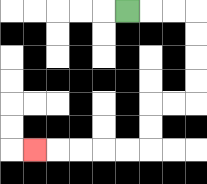{'start': '[5, 0]', 'end': '[1, 6]', 'path_directions': 'R,R,R,D,D,D,D,L,L,D,D,L,L,L,L,L', 'path_coordinates': '[[5, 0], [6, 0], [7, 0], [8, 0], [8, 1], [8, 2], [8, 3], [8, 4], [7, 4], [6, 4], [6, 5], [6, 6], [5, 6], [4, 6], [3, 6], [2, 6], [1, 6]]'}